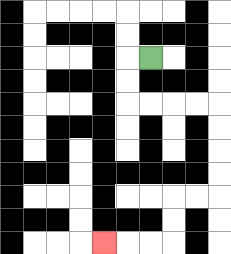{'start': '[6, 2]', 'end': '[4, 10]', 'path_directions': 'L,D,D,R,R,R,R,D,D,D,D,L,L,D,D,L,L,L', 'path_coordinates': '[[6, 2], [5, 2], [5, 3], [5, 4], [6, 4], [7, 4], [8, 4], [9, 4], [9, 5], [9, 6], [9, 7], [9, 8], [8, 8], [7, 8], [7, 9], [7, 10], [6, 10], [5, 10], [4, 10]]'}